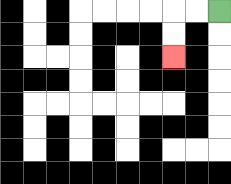{'start': '[9, 0]', 'end': '[7, 2]', 'path_directions': 'L,L,D,D', 'path_coordinates': '[[9, 0], [8, 0], [7, 0], [7, 1], [7, 2]]'}